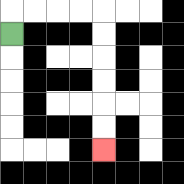{'start': '[0, 1]', 'end': '[4, 6]', 'path_directions': 'U,R,R,R,R,D,D,D,D,D,D', 'path_coordinates': '[[0, 1], [0, 0], [1, 0], [2, 0], [3, 0], [4, 0], [4, 1], [4, 2], [4, 3], [4, 4], [4, 5], [4, 6]]'}